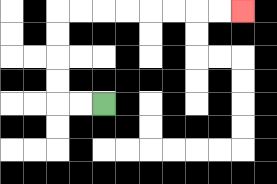{'start': '[4, 4]', 'end': '[10, 0]', 'path_directions': 'L,L,U,U,U,U,R,R,R,R,R,R,R,R', 'path_coordinates': '[[4, 4], [3, 4], [2, 4], [2, 3], [2, 2], [2, 1], [2, 0], [3, 0], [4, 0], [5, 0], [6, 0], [7, 0], [8, 0], [9, 0], [10, 0]]'}